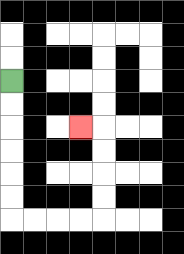{'start': '[0, 3]', 'end': '[3, 5]', 'path_directions': 'D,D,D,D,D,D,R,R,R,R,U,U,U,U,L', 'path_coordinates': '[[0, 3], [0, 4], [0, 5], [0, 6], [0, 7], [0, 8], [0, 9], [1, 9], [2, 9], [3, 9], [4, 9], [4, 8], [4, 7], [4, 6], [4, 5], [3, 5]]'}